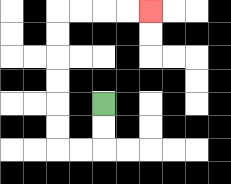{'start': '[4, 4]', 'end': '[6, 0]', 'path_directions': 'D,D,L,L,U,U,U,U,U,U,R,R,R,R', 'path_coordinates': '[[4, 4], [4, 5], [4, 6], [3, 6], [2, 6], [2, 5], [2, 4], [2, 3], [2, 2], [2, 1], [2, 0], [3, 0], [4, 0], [5, 0], [6, 0]]'}